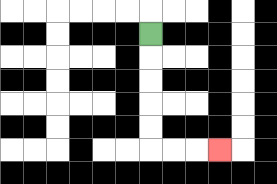{'start': '[6, 1]', 'end': '[9, 6]', 'path_directions': 'D,D,D,D,D,R,R,R', 'path_coordinates': '[[6, 1], [6, 2], [6, 3], [6, 4], [6, 5], [6, 6], [7, 6], [8, 6], [9, 6]]'}